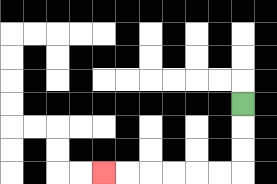{'start': '[10, 4]', 'end': '[4, 7]', 'path_directions': 'D,D,D,L,L,L,L,L,L', 'path_coordinates': '[[10, 4], [10, 5], [10, 6], [10, 7], [9, 7], [8, 7], [7, 7], [6, 7], [5, 7], [4, 7]]'}